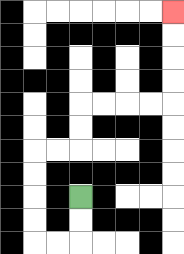{'start': '[3, 8]', 'end': '[7, 0]', 'path_directions': 'D,D,L,L,U,U,U,U,R,R,U,U,R,R,R,R,U,U,U,U', 'path_coordinates': '[[3, 8], [3, 9], [3, 10], [2, 10], [1, 10], [1, 9], [1, 8], [1, 7], [1, 6], [2, 6], [3, 6], [3, 5], [3, 4], [4, 4], [5, 4], [6, 4], [7, 4], [7, 3], [7, 2], [7, 1], [7, 0]]'}